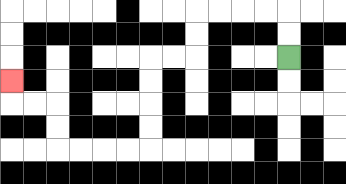{'start': '[12, 2]', 'end': '[0, 3]', 'path_directions': 'U,U,L,L,L,L,D,D,L,L,D,D,D,D,L,L,L,L,U,U,L,L,U', 'path_coordinates': '[[12, 2], [12, 1], [12, 0], [11, 0], [10, 0], [9, 0], [8, 0], [8, 1], [8, 2], [7, 2], [6, 2], [6, 3], [6, 4], [6, 5], [6, 6], [5, 6], [4, 6], [3, 6], [2, 6], [2, 5], [2, 4], [1, 4], [0, 4], [0, 3]]'}